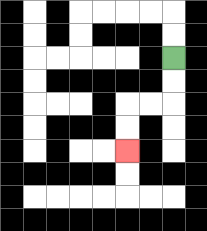{'start': '[7, 2]', 'end': '[5, 6]', 'path_directions': 'D,D,L,L,D,D', 'path_coordinates': '[[7, 2], [7, 3], [7, 4], [6, 4], [5, 4], [5, 5], [5, 6]]'}